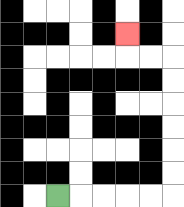{'start': '[2, 8]', 'end': '[5, 1]', 'path_directions': 'R,R,R,R,R,U,U,U,U,U,U,L,L,U', 'path_coordinates': '[[2, 8], [3, 8], [4, 8], [5, 8], [6, 8], [7, 8], [7, 7], [7, 6], [7, 5], [7, 4], [7, 3], [7, 2], [6, 2], [5, 2], [5, 1]]'}